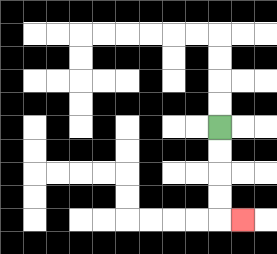{'start': '[9, 5]', 'end': '[10, 9]', 'path_directions': 'D,D,D,D,R', 'path_coordinates': '[[9, 5], [9, 6], [9, 7], [9, 8], [9, 9], [10, 9]]'}